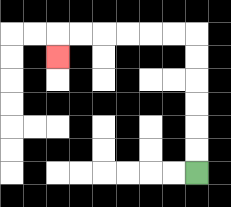{'start': '[8, 7]', 'end': '[2, 2]', 'path_directions': 'U,U,U,U,U,U,L,L,L,L,L,L,D', 'path_coordinates': '[[8, 7], [8, 6], [8, 5], [8, 4], [8, 3], [8, 2], [8, 1], [7, 1], [6, 1], [5, 1], [4, 1], [3, 1], [2, 1], [2, 2]]'}